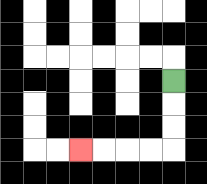{'start': '[7, 3]', 'end': '[3, 6]', 'path_directions': 'D,D,D,L,L,L,L', 'path_coordinates': '[[7, 3], [7, 4], [7, 5], [7, 6], [6, 6], [5, 6], [4, 6], [3, 6]]'}